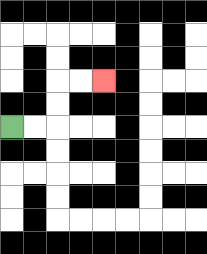{'start': '[0, 5]', 'end': '[4, 3]', 'path_directions': 'R,R,U,U,R,R', 'path_coordinates': '[[0, 5], [1, 5], [2, 5], [2, 4], [2, 3], [3, 3], [4, 3]]'}